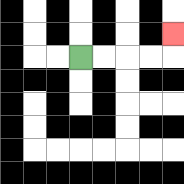{'start': '[3, 2]', 'end': '[7, 1]', 'path_directions': 'R,R,R,R,U', 'path_coordinates': '[[3, 2], [4, 2], [5, 2], [6, 2], [7, 2], [7, 1]]'}